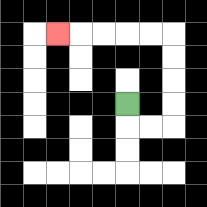{'start': '[5, 4]', 'end': '[2, 1]', 'path_directions': 'D,R,R,U,U,U,U,L,L,L,L,L', 'path_coordinates': '[[5, 4], [5, 5], [6, 5], [7, 5], [7, 4], [7, 3], [7, 2], [7, 1], [6, 1], [5, 1], [4, 1], [3, 1], [2, 1]]'}